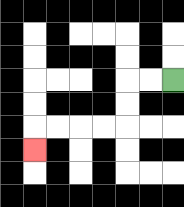{'start': '[7, 3]', 'end': '[1, 6]', 'path_directions': 'L,L,D,D,L,L,L,L,D', 'path_coordinates': '[[7, 3], [6, 3], [5, 3], [5, 4], [5, 5], [4, 5], [3, 5], [2, 5], [1, 5], [1, 6]]'}